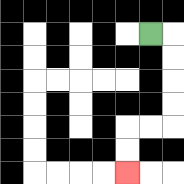{'start': '[6, 1]', 'end': '[5, 7]', 'path_directions': 'R,D,D,D,D,L,L,D,D', 'path_coordinates': '[[6, 1], [7, 1], [7, 2], [7, 3], [7, 4], [7, 5], [6, 5], [5, 5], [5, 6], [5, 7]]'}